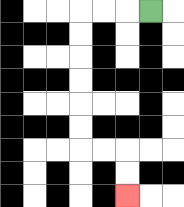{'start': '[6, 0]', 'end': '[5, 8]', 'path_directions': 'L,L,L,D,D,D,D,D,D,R,R,D,D', 'path_coordinates': '[[6, 0], [5, 0], [4, 0], [3, 0], [3, 1], [3, 2], [3, 3], [3, 4], [3, 5], [3, 6], [4, 6], [5, 6], [5, 7], [5, 8]]'}